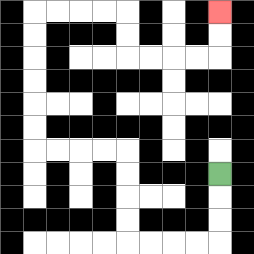{'start': '[9, 7]', 'end': '[9, 0]', 'path_directions': 'D,D,D,L,L,L,L,U,U,U,U,L,L,L,L,U,U,U,U,U,U,R,R,R,R,D,D,R,R,R,R,U,U', 'path_coordinates': '[[9, 7], [9, 8], [9, 9], [9, 10], [8, 10], [7, 10], [6, 10], [5, 10], [5, 9], [5, 8], [5, 7], [5, 6], [4, 6], [3, 6], [2, 6], [1, 6], [1, 5], [1, 4], [1, 3], [1, 2], [1, 1], [1, 0], [2, 0], [3, 0], [4, 0], [5, 0], [5, 1], [5, 2], [6, 2], [7, 2], [8, 2], [9, 2], [9, 1], [9, 0]]'}